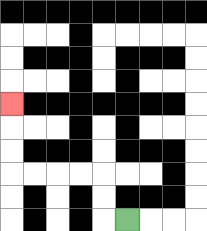{'start': '[5, 9]', 'end': '[0, 4]', 'path_directions': 'L,U,U,L,L,L,L,U,U,U', 'path_coordinates': '[[5, 9], [4, 9], [4, 8], [4, 7], [3, 7], [2, 7], [1, 7], [0, 7], [0, 6], [0, 5], [0, 4]]'}